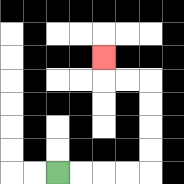{'start': '[2, 7]', 'end': '[4, 2]', 'path_directions': 'R,R,R,R,U,U,U,U,L,L,U', 'path_coordinates': '[[2, 7], [3, 7], [4, 7], [5, 7], [6, 7], [6, 6], [6, 5], [6, 4], [6, 3], [5, 3], [4, 3], [4, 2]]'}